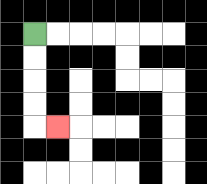{'start': '[1, 1]', 'end': '[2, 5]', 'path_directions': 'D,D,D,D,R', 'path_coordinates': '[[1, 1], [1, 2], [1, 3], [1, 4], [1, 5], [2, 5]]'}